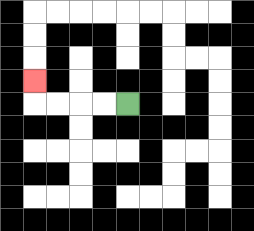{'start': '[5, 4]', 'end': '[1, 3]', 'path_directions': 'L,L,L,L,U', 'path_coordinates': '[[5, 4], [4, 4], [3, 4], [2, 4], [1, 4], [1, 3]]'}